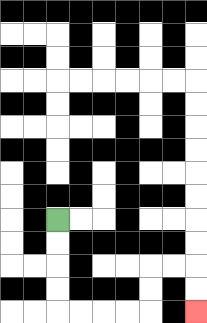{'start': '[2, 9]', 'end': '[8, 13]', 'path_directions': 'D,D,D,D,R,R,R,R,U,U,R,R,D,D', 'path_coordinates': '[[2, 9], [2, 10], [2, 11], [2, 12], [2, 13], [3, 13], [4, 13], [5, 13], [6, 13], [6, 12], [6, 11], [7, 11], [8, 11], [8, 12], [8, 13]]'}